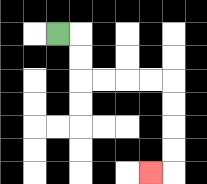{'start': '[2, 1]', 'end': '[6, 7]', 'path_directions': 'R,D,D,R,R,R,R,D,D,D,D,L', 'path_coordinates': '[[2, 1], [3, 1], [3, 2], [3, 3], [4, 3], [5, 3], [6, 3], [7, 3], [7, 4], [7, 5], [7, 6], [7, 7], [6, 7]]'}